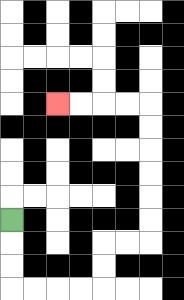{'start': '[0, 9]', 'end': '[2, 4]', 'path_directions': 'D,D,D,R,R,R,R,U,U,R,R,U,U,U,U,U,U,L,L,L,L', 'path_coordinates': '[[0, 9], [0, 10], [0, 11], [0, 12], [1, 12], [2, 12], [3, 12], [4, 12], [4, 11], [4, 10], [5, 10], [6, 10], [6, 9], [6, 8], [6, 7], [6, 6], [6, 5], [6, 4], [5, 4], [4, 4], [3, 4], [2, 4]]'}